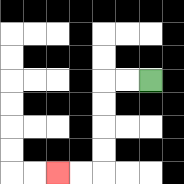{'start': '[6, 3]', 'end': '[2, 7]', 'path_directions': 'L,L,D,D,D,D,L,L', 'path_coordinates': '[[6, 3], [5, 3], [4, 3], [4, 4], [4, 5], [4, 6], [4, 7], [3, 7], [2, 7]]'}